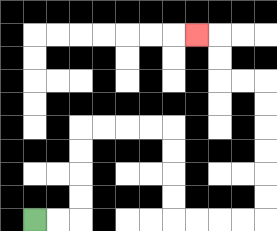{'start': '[1, 9]', 'end': '[8, 1]', 'path_directions': 'R,R,U,U,U,U,R,R,R,R,D,D,D,D,R,R,R,R,U,U,U,U,U,U,L,L,U,U,L', 'path_coordinates': '[[1, 9], [2, 9], [3, 9], [3, 8], [3, 7], [3, 6], [3, 5], [4, 5], [5, 5], [6, 5], [7, 5], [7, 6], [7, 7], [7, 8], [7, 9], [8, 9], [9, 9], [10, 9], [11, 9], [11, 8], [11, 7], [11, 6], [11, 5], [11, 4], [11, 3], [10, 3], [9, 3], [9, 2], [9, 1], [8, 1]]'}